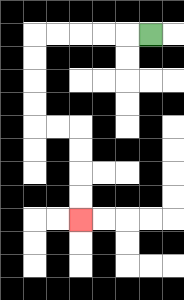{'start': '[6, 1]', 'end': '[3, 9]', 'path_directions': 'L,L,L,L,L,D,D,D,D,R,R,D,D,D,D', 'path_coordinates': '[[6, 1], [5, 1], [4, 1], [3, 1], [2, 1], [1, 1], [1, 2], [1, 3], [1, 4], [1, 5], [2, 5], [3, 5], [3, 6], [3, 7], [3, 8], [3, 9]]'}